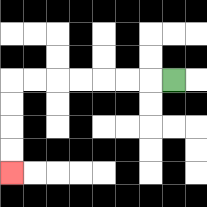{'start': '[7, 3]', 'end': '[0, 7]', 'path_directions': 'L,L,L,L,L,L,L,D,D,D,D', 'path_coordinates': '[[7, 3], [6, 3], [5, 3], [4, 3], [3, 3], [2, 3], [1, 3], [0, 3], [0, 4], [0, 5], [0, 6], [0, 7]]'}